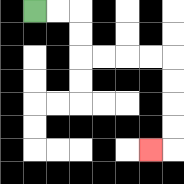{'start': '[1, 0]', 'end': '[6, 6]', 'path_directions': 'R,R,D,D,R,R,R,R,D,D,D,D,L', 'path_coordinates': '[[1, 0], [2, 0], [3, 0], [3, 1], [3, 2], [4, 2], [5, 2], [6, 2], [7, 2], [7, 3], [7, 4], [7, 5], [7, 6], [6, 6]]'}